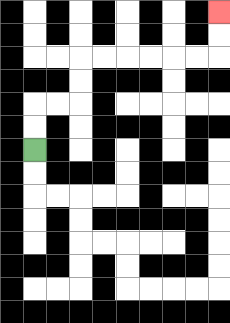{'start': '[1, 6]', 'end': '[9, 0]', 'path_directions': 'U,U,R,R,U,U,R,R,R,R,R,R,U,U', 'path_coordinates': '[[1, 6], [1, 5], [1, 4], [2, 4], [3, 4], [3, 3], [3, 2], [4, 2], [5, 2], [6, 2], [7, 2], [8, 2], [9, 2], [9, 1], [9, 0]]'}